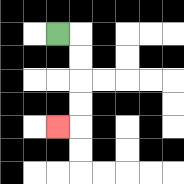{'start': '[2, 1]', 'end': '[2, 5]', 'path_directions': 'R,D,D,D,D,L', 'path_coordinates': '[[2, 1], [3, 1], [3, 2], [3, 3], [3, 4], [3, 5], [2, 5]]'}